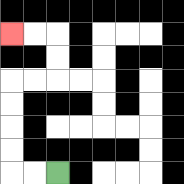{'start': '[2, 7]', 'end': '[0, 1]', 'path_directions': 'L,L,U,U,U,U,R,R,U,U,L,L', 'path_coordinates': '[[2, 7], [1, 7], [0, 7], [0, 6], [0, 5], [0, 4], [0, 3], [1, 3], [2, 3], [2, 2], [2, 1], [1, 1], [0, 1]]'}